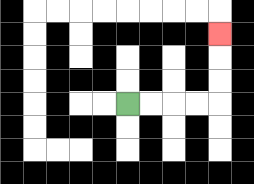{'start': '[5, 4]', 'end': '[9, 1]', 'path_directions': 'R,R,R,R,U,U,U', 'path_coordinates': '[[5, 4], [6, 4], [7, 4], [8, 4], [9, 4], [9, 3], [9, 2], [9, 1]]'}